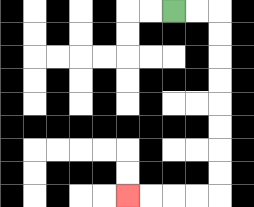{'start': '[7, 0]', 'end': '[5, 8]', 'path_directions': 'R,R,D,D,D,D,D,D,D,D,L,L,L,L', 'path_coordinates': '[[7, 0], [8, 0], [9, 0], [9, 1], [9, 2], [9, 3], [9, 4], [9, 5], [9, 6], [9, 7], [9, 8], [8, 8], [7, 8], [6, 8], [5, 8]]'}